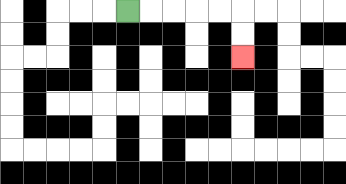{'start': '[5, 0]', 'end': '[10, 2]', 'path_directions': 'R,R,R,R,R,D,D', 'path_coordinates': '[[5, 0], [6, 0], [7, 0], [8, 0], [9, 0], [10, 0], [10, 1], [10, 2]]'}